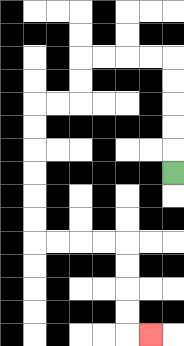{'start': '[7, 7]', 'end': '[6, 14]', 'path_directions': 'U,U,U,U,U,L,L,L,L,D,D,L,L,D,D,D,D,D,D,R,R,R,R,D,D,D,D,R', 'path_coordinates': '[[7, 7], [7, 6], [7, 5], [7, 4], [7, 3], [7, 2], [6, 2], [5, 2], [4, 2], [3, 2], [3, 3], [3, 4], [2, 4], [1, 4], [1, 5], [1, 6], [1, 7], [1, 8], [1, 9], [1, 10], [2, 10], [3, 10], [4, 10], [5, 10], [5, 11], [5, 12], [5, 13], [5, 14], [6, 14]]'}